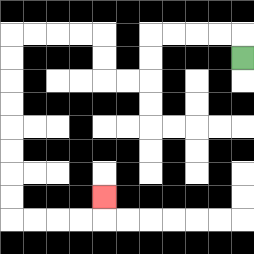{'start': '[10, 2]', 'end': '[4, 8]', 'path_directions': 'U,L,L,L,L,D,D,L,L,U,U,L,L,L,L,D,D,D,D,D,D,D,D,R,R,R,R,U', 'path_coordinates': '[[10, 2], [10, 1], [9, 1], [8, 1], [7, 1], [6, 1], [6, 2], [6, 3], [5, 3], [4, 3], [4, 2], [4, 1], [3, 1], [2, 1], [1, 1], [0, 1], [0, 2], [0, 3], [0, 4], [0, 5], [0, 6], [0, 7], [0, 8], [0, 9], [1, 9], [2, 9], [3, 9], [4, 9], [4, 8]]'}